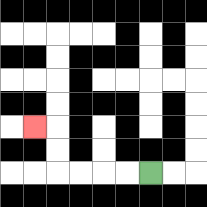{'start': '[6, 7]', 'end': '[1, 5]', 'path_directions': 'L,L,L,L,U,U,L', 'path_coordinates': '[[6, 7], [5, 7], [4, 7], [3, 7], [2, 7], [2, 6], [2, 5], [1, 5]]'}